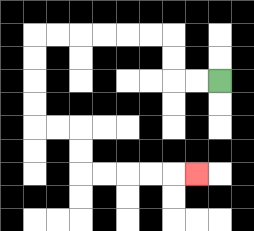{'start': '[9, 3]', 'end': '[8, 7]', 'path_directions': 'L,L,U,U,L,L,L,L,L,L,D,D,D,D,R,R,D,D,R,R,R,R,R', 'path_coordinates': '[[9, 3], [8, 3], [7, 3], [7, 2], [7, 1], [6, 1], [5, 1], [4, 1], [3, 1], [2, 1], [1, 1], [1, 2], [1, 3], [1, 4], [1, 5], [2, 5], [3, 5], [3, 6], [3, 7], [4, 7], [5, 7], [6, 7], [7, 7], [8, 7]]'}